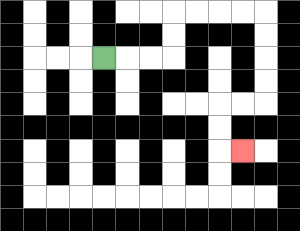{'start': '[4, 2]', 'end': '[10, 6]', 'path_directions': 'R,R,R,U,U,R,R,R,R,D,D,D,D,L,L,D,D,R', 'path_coordinates': '[[4, 2], [5, 2], [6, 2], [7, 2], [7, 1], [7, 0], [8, 0], [9, 0], [10, 0], [11, 0], [11, 1], [11, 2], [11, 3], [11, 4], [10, 4], [9, 4], [9, 5], [9, 6], [10, 6]]'}